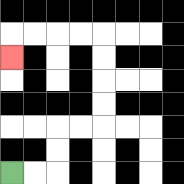{'start': '[0, 7]', 'end': '[0, 2]', 'path_directions': 'R,R,U,U,R,R,U,U,U,U,L,L,L,L,D', 'path_coordinates': '[[0, 7], [1, 7], [2, 7], [2, 6], [2, 5], [3, 5], [4, 5], [4, 4], [4, 3], [4, 2], [4, 1], [3, 1], [2, 1], [1, 1], [0, 1], [0, 2]]'}